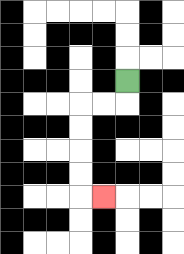{'start': '[5, 3]', 'end': '[4, 8]', 'path_directions': 'D,L,L,D,D,D,D,R', 'path_coordinates': '[[5, 3], [5, 4], [4, 4], [3, 4], [3, 5], [3, 6], [3, 7], [3, 8], [4, 8]]'}